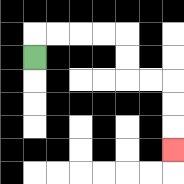{'start': '[1, 2]', 'end': '[7, 6]', 'path_directions': 'U,R,R,R,R,D,D,R,R,D,D,D', 'path_coordinates': '[[1, 2], [1, 1], [2, 1], [3, 1], [4, 1], [5, 1], [5, 2], [5, 3], [6, 3], [7, 3], [7, 4], [7, 5], [7, 6]]'}